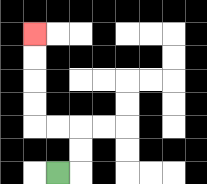{'start': '[2, 7]', 'end': '[1, 1]', 'path_directions': 'R,U,U,L,L,U,U,U,U', 'path_coordinates': '[[2, 7], [3, 7], [3, 6], [3, 5], [2, 5], [1, 5], [1, 4], [1, 3], [1, 2], [1, 1]]'}